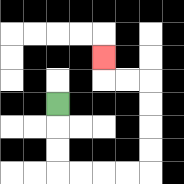{'start': '[2, 4]', 'end': '[4, 2]', 'path_directions': 'D,D,D,R,R,R,R,U,U,U,U,L,L,U', 'path_coordinates': '[[2, 4], [2, 5], [2, 6], [2, 7], [3, 7], [4, 7], [5, 7], [6, 7], [6, 6], [6, 5], [6, 4], [6, 3], [5, 3], [4, 3], [4, 2]]'}